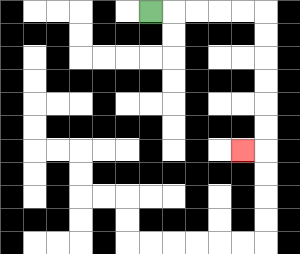{'start': '[6, 0]', 'end': '[10, 6]', 'path_directions': 'R,R,R,R,R,D,D,D,D,D,D,L', 'path_coordinates': '[[6, 0], [7, 0], [8, 0], [9, 0], [10, 0], [11, 0], [11, 1], [11, 2], [11, 3], [11, 4], [11, 5], [11, 6], [10, 6]]'}